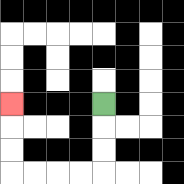{'start': '[4, 4]', 'end': '[0, 4]', 'path_directions': 'D,D,D,L,L,L,L,U,U,U', 'path_coordinates': '[[4, 4], [4, 5], [4, 6], [4, 7], [3, 7], [2, 7], [1, 7], [0, 7], [0, 6], [0, 5], [0, 4]]'}